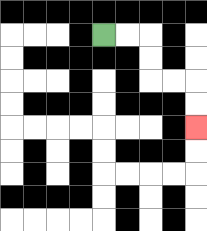{'start': '[4, 1]', 'end': '[8, 5]', 'path_directions': 'R,R,D,D,R,R,D,D', 'path_coordinates': '[[4, 1], [5, 1], [6, 1], [6, 2], [6, 3], [7, 3], [8, 3], [8, 4], [8, 5]]'}